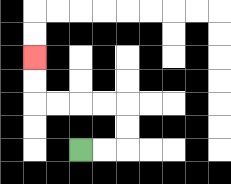{'start': '[3, 6]', 'end': '[1, 2]', 'path_directions': 'R,R,U,U,L,L,L,L,U,U', 'path_coordinates': '[[3, 6], [4, 6], [5, 6], [5, 5], [5, 4], [4, 4], [3, 4], [2, 4], [1, 4], [1, 3], [1, 2]]'}